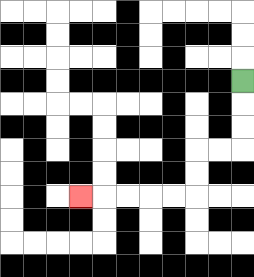{'start': '[10, 3]', 'end': '[3, 8]', 'path_directions': 'D,D,D,L,L,D,D,L,L,L,L,L', 'path_coordinates': '[[10, 3], [10, 4], [10, 5], [10, 6], [9, 6], [8, 6], [8, 7], [8, 8], [7, 8], [6, 8], [5, 8], [4, 8], [3, 8]]'}